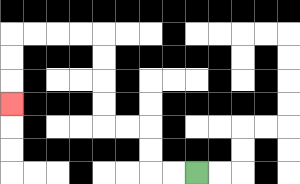{'start': '[8, 7]', 'end': '[0, 4]', 'path_directions': 'L,L,U,U,L,L,U,U,U,U,L,L,L,L,D,D,D', 'path_coordinates': '[[8, 7], [7, 7], [6, 7], [6, 6], [6, 5], [5, 5], [4, 5], [4, 4], [4, 3], [4, 2], [4, 1], [3, 1], [2, 1], [1, 1], [0, 1], [0, 2], [0, 3], [0, 4]]'}